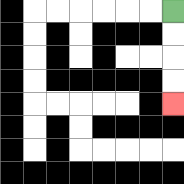{'start': '[7, 0]', 'end': '[7, 4]', 'path_directions': 'D,D,D,D', 'path_coordinates': '[[7, 0], [7, 1], [7, 2], [7, 3], [7, 4]]'}